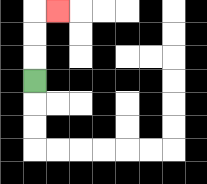{'start': '[1, 3]', 'end': '[2, 0]', 'path_directions': 'U,U,U,R', 'path_coordinates': '[[1, 3], [1, 2], [1, 1], [1, 0], [2, 0]]'}